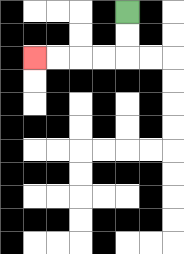{'start': '[5, 0]', 'end': '[1, 2]', 'path_directions': 'D,D,L,L,L,L', 'path_coordinates': '[[5, 0], [5, 1], [5, 2], [4, 2], [3, 2], [2, 2], [1, 2]]'}